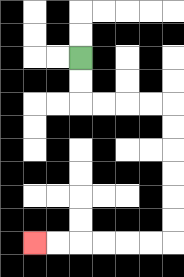{'start': '[3, 2]', 'end': '[1, 10]', 'path_directions': 'D,D,R,R,R,R,D,D,D,D,D,D,L,L,L,L,L,L', 'path_coordinates': '[[3, 2], [3, 3], [3, 4], [4, 4], [5, 4], [6, 4], [7, 4], [7, 5], [7, 6], [7, 7], [7, 8], [7, 9], [7, 10], [6, 10], [5, 10], [4, 10], [3, 10], [2, 10], [1, 10]]'}